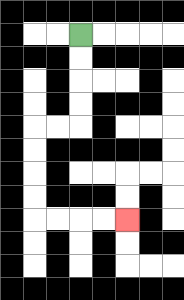{'start': '[3, 1]', 'end': '[5, 9]', 'path_directions': 'D,D,D,D,L,L,D,D,D,D,R,R,R,R', 'path_coordinates': '[[3, 1], [3, 2], [3, 3], [3, 4], [3, 5], [2, 5], [1, 5], [1, 6], [1, 7], [1, 8], [1, 9], [2, 9], [3, 9], [4, 9], [5, 9]]'}